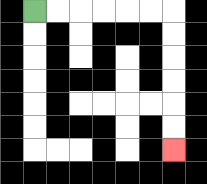{'start': '[1, 0]', 'end': '[7, 6]', 'path_directions': 'R,R,R,R,R,R,D,D,D,D,D,D', 'path_coordinates': '[[1, 0], [2, 0], [3, 0], [4, 0], [5, 0], [6, 0], [7, 0], [7, 1], [7, 2], [7, 3], [7, 4], [7, 5], [7, 6]]'}